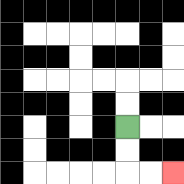{'start': '[5, 5]', 'end': '[7, 7]', 'path_directions': 'D,D,R,R', 'path_coordinates': '[[5, 5], [5, 6], [5, 7], [6, 7], [7, 7]]'}